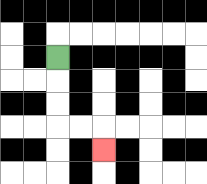{'start': '[2, 2]', 'end': '[4, 6]', 'path_directions': 'D,D,D,R,R,D', 'path_coordinates': '[[2, 2], [2, 3], [2, 4], [2, 5], [3, 5], [4, 5], [4, 6]]'}